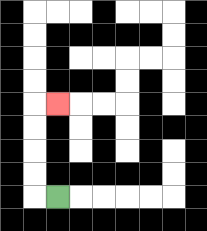{'start': '[2, 8]', 'end': '[2, 4]', 'path_directions': 'L,U,U,U,U,R', 'path_coordinates': '[[2, 8], [1, 8], [1, 7], [1, 6], [1, 5], [1, 4], [2, 4]]'}